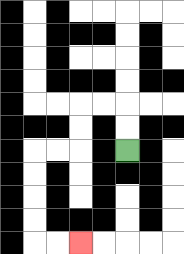{'start': '[5, 6]', 'end': '[3, 10]', 'path_directions': 'U,U,L,L,D,D,L,L,D,D,D,D,R,R', 'path_coordinates': '[[5, 6], [5, 5], [5, 4], [4, 4], [3, 4], [3, 5], [3, 6], [2, 6], [1, 6], [1, 7], [1, 8], [1, 9], [1, 10], [2, 10], [3, 10]]'}